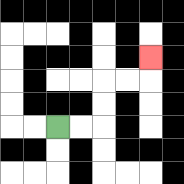{'start': '[2, 5]', 'end': '[6, 2]', 'path_directions': 'R,R,U,U,R,R,U', 'path_coordinates': '[[2, 5], [3, 5], [4, 5], [4, 4], [4, 3], [5, 3], [6, 3], [6, 2]]'}